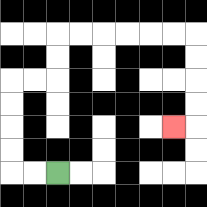{'start': '[2, 7]', 'end': '[7, 5]', 'path_directions': 'L,L,U,U,U,U,R,R,U,U,R,R,R,R,R,R,D,D,D,D,L', 'path_coordinates': '[[2, 7], [1, 7], [0, 7], [0, 6], [0, 5], [0, 4], [0, 3], [1, 3], [2, 3], [2, 2], [2, 1], [3, 1], [4, 1], [5, 1], [6, 1], [7, 1], [8, 1], [8, 2], [8, 3], [8, 4], [8, 5], [7, 5]]'}